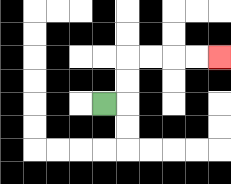{'start': '[4, 4]', 'end': '[9, 2]', 'path_directions': 'R,U,U,R,R,R,R', 'path_coordinates': '[[4, 4], [5, 4], [5, 3], [5, 2], [6, 2], [7, 2], [8, 2], [9, 2]]'}